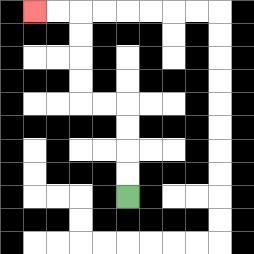{'start': '[5, 8]', 'end': '[1, 0]', 'path_directions': 'U,U,U,U,L,L,U,U,U,U,L,L', 'path_coordinates': '[[5, 8], [5, 7], [5, 6], [5, 5], [5, 4], [4, 4], [3, 4], [3, 3], [3, 2], [3, 1], [3, 0], [2, 0], [1, 0]]'}